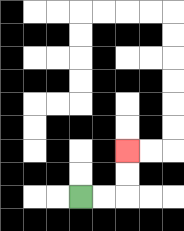{'start': '[3, 8]', 'end': '[5, 6]', 'path_directions': 'R,R,U,U', 'path_coordinates': '[[3, 8], [4, 8], [5, 8], [5, 7], [5, 6]]'}